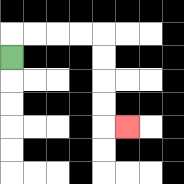{'start': '[0, 2]', 'end': '[5, 5]', 'path_directions': 'U,R,R,R,R,D,D,D,D,R', 'path_coordinates': '[[0, 2], [0, 1], [1, 1], [2, 1], [3, 1], [4, 1], [4, 2], [4, 3], [4, 4], [4, 5], [5, 5]]'}